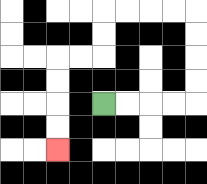{'start': '[4, 4]', 'end': '[2, 6]', 'path_directions': 'R,R,R,R,U,U,U,U,L,L,L,L,D,D,L,L,D,D,D,D', 'path_coordinates': '[[4, 4], [5, 4], [6, 4], [7, 4], [8, 4], [8, 3], [8, 2], [8, 1], [8, 0], [7, 0], [6, 0], [5, 0], [4, 0], [4, 1], [4, 2], [3, 2], [2, 2], [2, 3], [2, 4], [2, 5], [2, 6]]'}